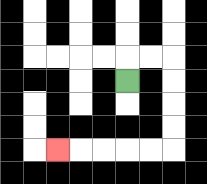{'start': '[5, 3]', 'end': '[2, 6]', 'path_directions': 'U,R,R,D,D,D,D,L,L,L,L,L', 'path_coordinates': '[[5, 3], [5, 2], [6, 2], [7, 2], [7, 3], [7, 4], [7, 5], [7, 6], [6, 6], [5, 6], [4, 6], [3, 6], [2, 6]]'}